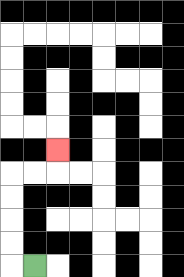{'start': '[1, 11]', 'end': '[2, 6]', 'path_directions': 'L,U,U,U,U,R,R,U', 'path_coordinates': '[[1, 11], [0, 11], [0, 10], [0, 9], [0, 8], [0, 7], [1, 7], [2, 7], [2, 6]]'}